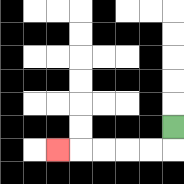{'start': '[7, 5]', 'end': '[2, 6]', 'path_directions': 'D,L,L,L,L,L', 'path_coordinates': '[[7, 5], [7, 6], [6, 6], [5, 6], [4, 6], [3, 6], [2, 6]]'}